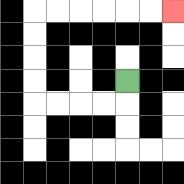{'start': '[5, 3]', 'end': '[7, 0]', 'path_directions': 'D,L,L,L,L,U,U,U,U,R,R,R,R,R,R', 'path_coordinates': '[[5, 3], [5, 4], [4, 4], [3, 4], [2, 4], [1, 4], [1, 3], [1, 2], [1, 1], [1, 0], [2, 0], [3, 0], [4, 0], [5, 0], [6, 0], [7, 0]]'}